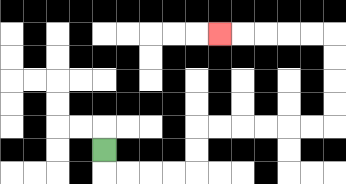{'start': '[4, 6]', 'end': '[9, 1]', 'path_directions': 'D,R,R,R,R,U,U,R,R,R,R,R,R,U,U,U,U,L,L,L,L,L', 'path_coordinates': '[[4, 6], [4, 7], [5, 7], [6, 7], [7, 7], [8, 7], [8, 6], [8, 5], [9, 5], [10, 5], [11, 5], [12, 5], [13, 5], [14, 5], [14, 4], [14, 3], [14, 2], [14, 1], [13, 1], [12, 1], [11, 1], [10, 1], [9, 1]]'}